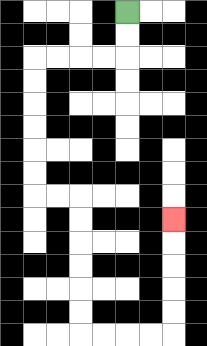{'start': '[5, 0]', 'end': '[7, 9]', 'path_directions': 'D,D,L,L,L,L,D,D,D,D,D,D,R,R,D,D,D,D,D,D,R,R,R,R,U,U,U,U,U', 'path_coordinates': '[[5, 0], [5, 1], [5, 2], [4, 2], [3, 2], [2, 2], [1, 2], [1, 3], [1, 4], [1, 5], [1, 6], [1, 7], [1, 8], [2, 8], [3, 8], [3, 9], [3, 10], [3, 11], [3, 12], [3, 13], [3, 14], [4, 14], [5, 14], [6, 14], [7, 14], [7, 13], [7, 12], [7, 11], [7, 10], [7, 9]]'}